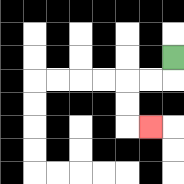{'start': '[7, 2]', 'end': '[6, 5]', 'path_directions': 'D,L,L,D,D,R', 'path_coordinates': '[[7, 2], [7, 3], [6, 3], [5, 3], [5, 4], [5, 5], [6, 5]]'}